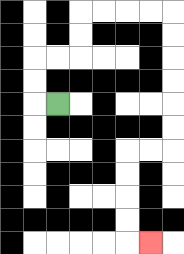{'start': '[2, 4]', 'end': '[6, 10]', 'path_directions': 'L,U,U,R,R,U,U,R,R,R,R,D,D,D,D,D,D,L,L,D,D,D,D,R', 'path_coordinates': '[[2, 4], [1, 4], [1, 3], [1, 2], [2, 2], [3, 2], [3, 1], [3, 0], [4, 0], [5, 0], [6, 0], [7, 0], [7, 1], [7, 2], [7, 3], [7, 4], [7, 5], [7, 6], [6, 6], [5, 6], [5, 7], [5, 8], [5, 9], [5, 10], [6, 10]]'}